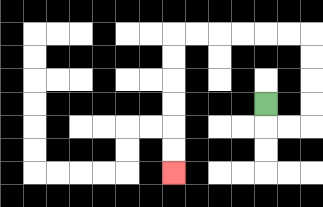{'start': '[11, 4]', 'end': '[7, 7]', 'path_directions': 'D,R,R,U,U,U,U,L,L,L,L,L,L,D,D,D,D,D,D', 'path_coordinates': '[[11, 4], [11, 5], [12, 5], [13, 5], [13, 4], [13, 3], [13, 2], [13, 1], [12, 1], [11, 1], [10, 1], [9, 1], [8, 1], [7, 1], [7, 2], [7, 3], [7, 4], [7, 5], [7, 6], [7, 7]]'}